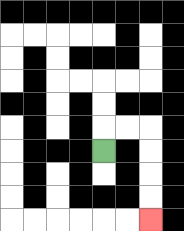{'start': '[4, 6]', 'end': '[6, 9]', 'path_directions': 'U,R,R,D,D,D,D', 'path_coordinates': '[[4, 6], [4, 5], [5, 5], [6, 5], [6, 6], [6, 7], [6, 8], [6, 9]]'}